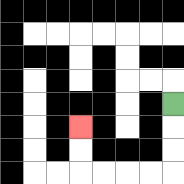{'start': '[7, 4]', 'end': '[3, 5]', 'path_directions': 'D,D,D,L,L,L,L,U,U', 'path_coordinates': '[[7, 4], [7, 5], [7, 6], [7, 7], [6, 7], [5, 7], [4, 7], [3, 7], [3, 6], [3, 5]]'}